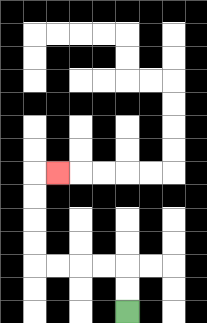{'start': '[5, 13]', 'end': '[2, 7]', 'path_directions': 'U,U,L,L,L,L,U,U,U,U,R', 'path_coordinates': '[[5, 13], [5, 12], [5, 11], [4, 11], [3, 11], [2, 11], [1, 11], [1, 10], [1, 9], [1, 8], [1, 7], [2, 7]]'}